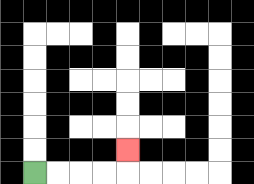{'start': '[1, 7]', 'end': '[5, 6]', 'path_directions': 'R,R,R,R,U', 'path_coordinates': '[[1, 7], [2, 7], [3, 7], [4, 7], [5, 7], [5, 6]]'}